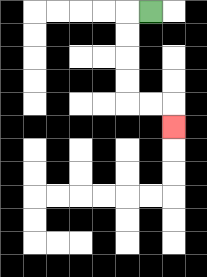{'start': '[6, 0]', 'end': '[7, 5]', 'path_directions': 'L,D,D,D,D,R,R,D', 'path_coordinates': '[[6, 0], [5, 0], [5, 1], [5, 2], [5, 3], [5, 4], [6, 4], [7, 4], [7, 5]]'}